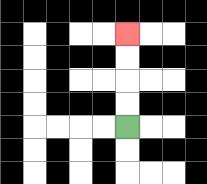{'start': '[5, 5]', 'end': '[5, 1]', 'path_directions': 'U,U,U,U', 'path_coordinates': '[[5, 5], [5, 4], [5, 3], [5, 2], [5, 1]]'}